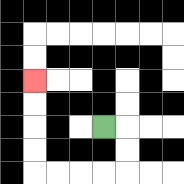{'start': '[4, 5]', 'end': '[1, 3]', 'path_directions': 'R,D,D,L,L,L,L,U,U,U,U', 'path_coordinates': '[[4, 5], [5, 5], [5, 6], [5, 7], [4, 7], [3, 7], [2, 7], [1, 7], [1, 6], [1, 5], [1, 4], [1, 3]]'}